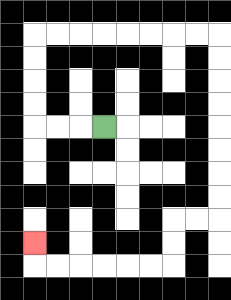{'start': '[4, 5]', 'end': '[1, 10]', 'path_directions': 'L,L,L,U,U,U,U,R,R,R,R,R,R,R,R,D,D,D,D,D,D,D,D,L,L,D,D,L,L,L,L,L,L,U', 'path_coordinates': '[[4, 5], [3, 5], [2, 5], [1, 5], [1, 4], [1, 3], [1, 2], [1, 1], [2, 1], [3, 1], [4, 1], [5, 1], [6, 1], [7, 1], [8, 1], [9, 1], [9, 2], [9, 3], [9, 4], [9, 5], [9, 6], [9, 7], [9, 8], [9, 9], [8, 9], [7, 9], [7, 10], [7, 11], [6, 11], [5, 11], [4, 11], [3, 11], [2, 11], [1, 11], [1, 10]]'}